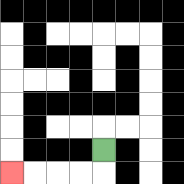{'start': '[4, 6]', 'end': '[0, 7]', 'path_directions': 'D,L,L,L,L', 'path_coordinates': '[[4, 6], [4, 7], [3, 7], [2, 7], [1, 7], [0, 7]]'}